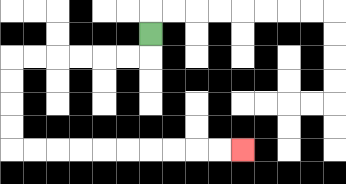{'start': '[6, 1]', 'end': '[10, 6]', 'path_directions': 'D,L,L,L,L,L,L,D,D,D,D,R,R,R,R,R,R,R,R,R,R', 'path_coordinates': '[[6, 1], [6, 2], [5, 2], [4, 2], [3, 2], [2, 2], [1, 2], [0, 2], [0, 3], [0, 4], [0, 5], [0, 6], [1, 6], [2, 6], [3, 6], [4, 6], [5, 6], [6, 6], [7, 6], [8, 6], [9, 6], [10, 6]]'}